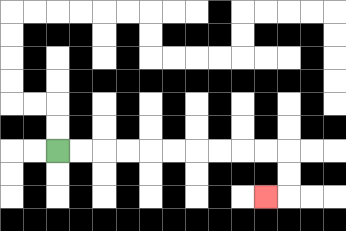{'start': '[2, 6]', 'end': '[11, 8]', 'path_directions': 'R,R,R,R,R,R,R,R,R,R,D,D,L', 'path_coordinates': '[[2, 6], [3, 6], [4, 6], [5, 6], [6, 6], [7, 6], [8, 6], [9, 6], [10, 6], [11, 6], [12, 6], [12, 7], [12, 8], [11, 8]]'}